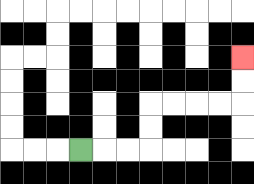{'start': '[3, 6]', 'end': '[10, 2]', 'path_directions': 'R,R,R,U,U,R,R,R,R,U,U', 'path_coordinates': '[[3, 6], [4, 6], [5, 6], [6, 6], [6, 5], [6, 4], [7, 4], [8, 4], [9, 4], [10, 4], [10, 3], [10, 2]]'}